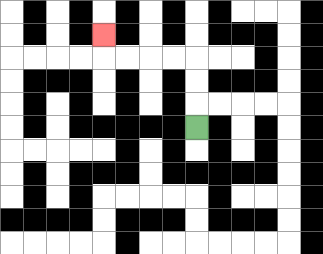{'start': '[8, 5]', 'end': '[4, 1]', 'path_directions': 'U,U,U,L,L,L,L,U', 'path_coordinates': '[[8, 5], [8, 4], [8, 3], [8, 2], [7, 2], [6, 2], [5, 2], [4, 2], [4, 1]]'}